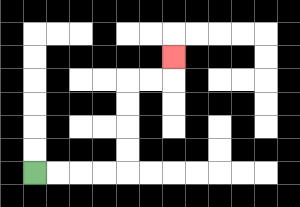{'start': '[1, 7]', 'end': '[7, 2]', 'path_directions': 'R,R,R,R,U,U,U,U,R,R,U', 'path_coordinates': '[[1, 7], [2, 7], [3, 7], [4, 7], [5, 7], [5, 6], [5, 5], [5, 4], [5, 3], [6, 3], [7, 3], [7, 2]]'}